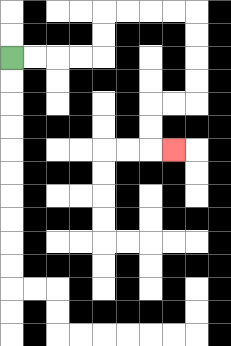{'start': '[0, 2]', 'end': '[7, 6]', 'path_directions': 'R,R,R,R,U,U,R,R,R,R,D,D,D,D,L,L,D,D,R', 'path_coordinates': '[[0, 2], [1, 2], [2, 2], [3, 2], [4, 2], [4, 1], [4, 0], [5, 0], [6, 0], [7, 0], [8, 0], [8, 1], [8, 2], [8, 3], [8, 4], [7, 4], [6, 4], [6, 5], [6, 6], [7, 6]]'}